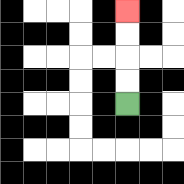{'start': '[5, 4]', 'end': '[5, 0]', 'path_directions': 'U,U,U,U', 'path_coordinates': '[[5, 4], [5, 3], [5, 2], [5, 1], [5, 0]]'}